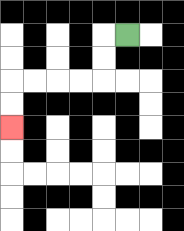{'start': '[5, 1]', 'end': '[0, 5]', 'path_directions': 'L,D,D,L,L,L,L,D,D', 'path_coordinates': '[[5, 1], [4, 1], [4, 2], [4, 3], [3, 3], [2, 3], [1, 3], [0, 3], [0, 4], [0, 5]]'}